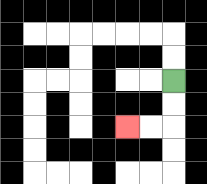{'start': '[7, 3]', 'end': '[5, 5]', 'path_directions': 'D,D,L,L', 'path_coordinates': '[[7, 3], [7, 4], [7, 5], [6, 5], [5, 5]]'}